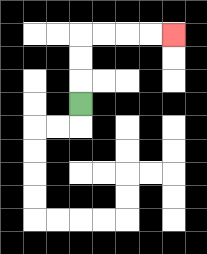{'start': '[3, 4]', 'end': '[7, 1]', 'path_directions': 'U,U,U,R,R,R,R', 'path_coordinates': '[[3, 4], [3, 3], [3, 2], [3, 1], [4, 1], [5, 1], [6, 1], [7, 1]]'}